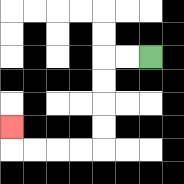{'start': '[6, 2]', 'end': '[0, 5]', 'path_directions': 'L,L,D,D,D,D,L,L,L,L,U', 'path_coordinates': '[[6, 2], [5, 2], [4, 2], [4, 3], [4, 4], [4, 5], [4, 6], [3, 6], [2, 6], [1, 6], [0, 6], [0, 5]]'}